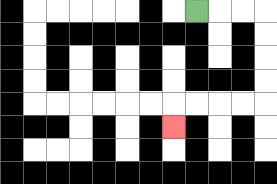{'start': '[8, 0]', 'end': '[7, 5]', 'path_directions': 'R,R,R,D,D,D,D,L,L,L,L,D', 'path_coordinates': '[[8, 0], [9, 0], [10, 0], [11, 0], [11, 1], [11, 2], [11, 3], [11, 4], [10, 4], [9, 4], [8, 4], [7, 4], [7, 5]]'}